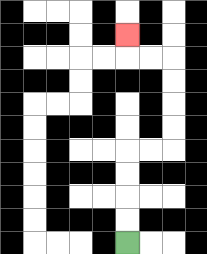{'start': '[5, 10]', 'end': '[5, 1]', 'path_directions': 'U,U,U,U,R,R,U,U,U,U,L,L,U', 'path_coordinates': '[[5, 10], [5, 9], [5, 8], [5, 7], [5, 6], [6, 6], [7, 6], [7, 5], [7, 4], [7, 3], [7, 2], [6, 2], [5, 2], [5, 1]]'}